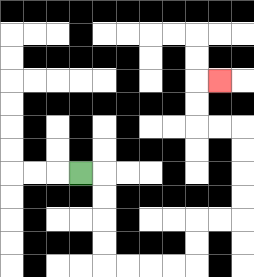{'start': '[3, 7]', 'end': '[9, 3]', 'path_directions': 'R,D,D,D,D,R,R,R,R,U,U,R,R,U,U,U,U,L,L,U,U,R', 'path_coordinates': '[[3, 7], [4, 7], [4, 8], [4, 9], [4, 10], [4, 11], [5, 11], [6, 11], [7, 11], [8, 11], [8, 10], [8, 9], [9, 9], [10, 9], [10, 8], [10, 7], [10, 6], [10, 5], [9, 5], [8, 5], [8, 4], [8, 3], [9, 3]]'}